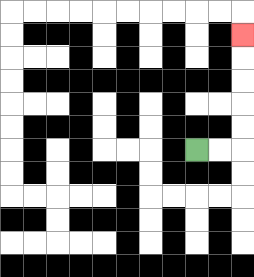{'start': '[8, 6]', 'end': '[10, 1]', 'path_directions': 'R,R,U,U,U,U,U', 'path_coordinates': '[[8, 6], [9, 6], [10, 6], [10, 5], [10, 4], [10, 3], [10, 2], [10, 1]]'}